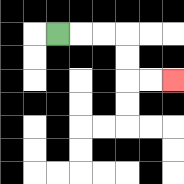{'start': '[2, 1]', 'end': '[7, 3]', 'path_directions': 'R,R,R,D,D,R,R', 'path_coordinates': '[[2, 1], [3, 1], [4, 1], [5, 1], [5, 2], [5, 3], [6, 3], [7, 3]]'}